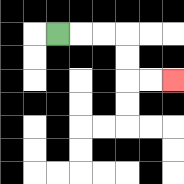{'start': '[2, 1]', 'end': '[7, 3]', 'path_directions': 'R,R,R,D,D,R,R', 'path_coordinates': '[[2, 1], [3, 1], [4, 1], [5, 1], [5, 2], [5, 3], [6, 3], [7, 3]]'}